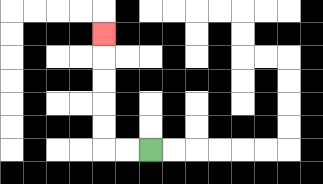{'start': '[6, 6]', 'end': '[4, 1]', 'path_directions': 'L,L,U,U,U,U,U', 'path_coordinates': '[[6, 6], [5, 6], [4, 6], [4, 5], [4, 4], [4, 3], [4, 2], [4, 1]]'}